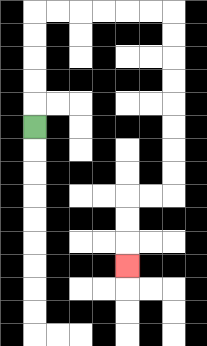{'start': '[1, 5]', 'end': '[5, 11]', 'path_directions': 'U,U,U,U,U,R,R,R,R,R,R,D,D,D,D,D,D,D,D,L,L,D,D,D', 'path_coordinates': '[[1, 5], [1, 4], [1, 3], [1, 2], [1, 1], [1, 0], [2, 0], [3, 0], [4, 0], [5, 0], [6, 0], [7, 0], [7, 1], [7, 2], [7, 3], [7, 4], [7, 5], [7, 6], [7, 7], [7, 8], [6, 8], [5, 8], [5, 9], [5, 10], [5, 11]]'}